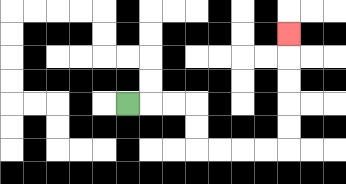{'start': '[5, 4]', 'end': '[12, 1]', 'path_directions': 'R,R,R,D,D,R,R,R,R,U,U,U,U,U', 'path_coordinates': '[[5, 4], [6, 4], [7, 4], [8, 4], [8, 5], [8, 6], [9, 6], [10, 6], [11, 6], [12, 6], [12, 5], [12, 4], [12, 3], [12, 2], [12, 1]]'}